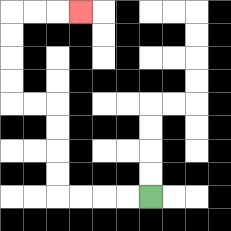{'start': '[6, 8]', 'end': '[3, 0]', 'path_directions': 'L,L,L,L,U,U,U,U,L,L,U,U,U,U,R,R,R', 'path_coordinates': '[[6, 8], [5, 8], [4, 8], [3, 8], [2, 8], [2, 7], [2, 6], [2, 5], [2, 4], [1, 4], [0, 4], [0, 3], [0, 2], [0, 1], [0, 0], [1, 0], [2, 0], [3, 0]]'}